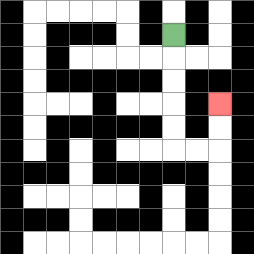{'start': '[7, 1]', 'end': '[9, 4]', 'path_directions': 'D,D,D,D,D,R,R,U,U', 'path_coordinates': '[[7, 1], [7, 2], [7, 3], [7, 4], [7, 5], [7, 6], [8, 6], [9, 6], [9, 5], [9, 4]]'}